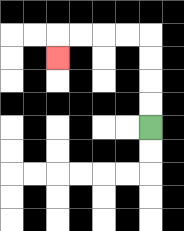{'start': '[6, 5]', 'end': '[2, 2]', 'path_directions': 'U,U,U,U,L,L,L,L,D', 'path_coordinates': '[[6, 5], [6, 4], [6, 3], [6, 2], [6, 1], [5, 1], [4, 1], [3, 1], [2, 1], [2, 2]]'}